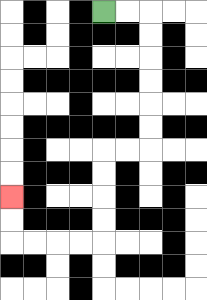{'start': '[4, 0]', 'end': '[0, 8]', 'path_directions': 'R,R,D,D,D,D,D,D,L,L,D,D,D,D,L,L,L,L,U,U', 'path_coordinates': '[[4, 0], [5, 0], [6, 0], [6, 1], [6, 2], [6, 3], [6, 4], [6, 5], [6, 6], [5, 6], [4, 6], [4, 7], [4, 8], [4, 9], [4, 10], [3, 10], [2, 10], [1, 10], [0, 10], [0, 9], [0, 8]]'}